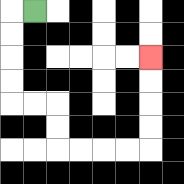{'start': '[1, 0]', 'end': '[6, 2]', 'path_directions': 'L,D,D,D,D,R,R,D,D,R,R,R,R,U,U,U,U', 'path_coordinates': '[[1, 0], [0, 0], [0, 1], [0, 2], [0, 3], [0, 4], [1, 4], [2, 4], [2, 5], [2, 6], [3, 6], [4, 6], [5, 6], [6, 6], [6, 5], [6, 4], [6, 3], [6, 2]]'}